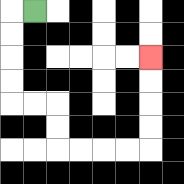{'start': '[1, 0]', 'end': '[6, 2]', 'path_directions': 'L,D,D,D,D,R,R,D,D,R,R,R,R,U,U,U,U', 'path_coordinates': '[[1, 0], [0, 0], [0, 1], [0, 2], [0, 3], [0, 4], [1, 4], [2, 4], [2, 5], [2, 6], [3, 6], [4, 6], [5, 6], [6, 6], [6, 5], [6, 4], [6, 3], [6, 2]]'}